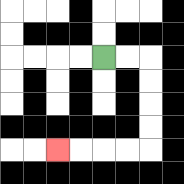{'start': '[4, 2]', 'end': '[2, 6]', 'path_directions': 'R,R,D,D,D,D,L,L,L,L', 'path_coordinates': '[[4, 2], [5, 2], [6, 2], [6, 3], [6, 4], [6, 5], [6, 6], [5, 6], [4, 6], [3, 6], [2, 6]]'}